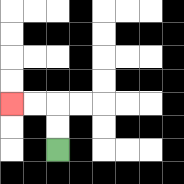{'start': '[2, 6]', 'end': '[0, 4]', 'path_directions': 'U,U,L,L', 'path_coordinates': '[[2, 6], [2, 5], [2, 4], [1, 4], [0, 4]]'}